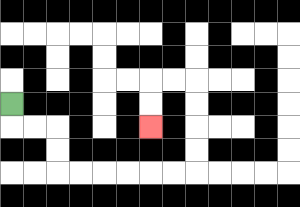{'start': '[0, 4]', 'end': '[6, 5]', 'path_directions': 'D,R,R,D,D,R,R,R,R,R,R,U,U,U,U,L,L,D,D', 'path_coordinates': '[[0, 4], [0, 5], [1, 5], [2, 5], [2, 6], [2, 7], [3, 7], [4, 7], [5, 7], [6, 7], [7, 7], [8, 7], [8, 6], [8, 5], [8, 4], [8, 3], [7, 3], [6, 3], [6, 4], [6, 5]]'}